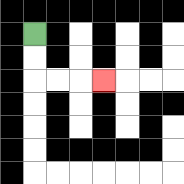{'start': '[1, 1]', 'end': '[4, 3]', 'path_directions': 'D,D,R,R,R', 'path_coordinates': '[[1, 1], [1, 2], [1, 3], [2, 3], [3, 3], [4, 3]]'}